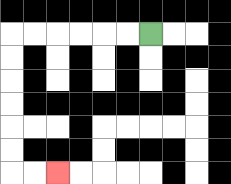{'start': '[6, 1]', 'end': '[2, 7]', 'path_directions': 'L,L,L,L,L,L,D,D,D,D,D,D,R,R', 'path_coordinates': '[[6, 1], [5, 1], [4, 1], [3, 1], [2, 1], [1, 1], [0, 1], [0, 2], [0, 3], [0, 4], [0, 5], [0, 6], [0, 7], [1, 7], [2, 7]]'}